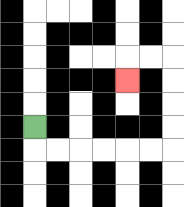{'start': '[1, 5]', 'end': '[5, 3]', 'path_directions': 'D,R,R,R,R,R,R,U,U,U,U,L,L,D', 'path_coordinates': '[[1, 5], [1, 6], [2, 6], [3, 6], [4, 6], [5, 6], [6, 6], [7, 6], [7, 5], [7, 4], [7, 3], [7, 2], [6, 2], [5, 2], [5, 3]]'}